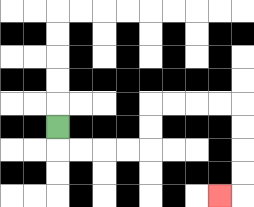{'start': '[2, 5]', 'end': '[9, 8]', 'path_directions': 'D,R,R,R,R,U,U,R,R,R,R,D,D,D,D,L', 'path_coordinates': '[[2, 5], [2, 6], [3, 6], [4, 6], [5, 6], [6, 6], [6, 5], [6, 4], [7, 4], [8, 4], [9, 4], [10, 4], [10, 5], [10, 6], [10, 7], [10, 8], [9, 8]]'}